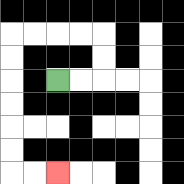{'start': '[2, 3]', 'end': '[2, 7]', 'path_directions': 'R,R,U,U,L,L,L,L,D,D,D,D,D,D,R,R', 'path_coordinates': '[[2, 3], [3, 3], [4, 3], [4, 2], [4, 1], [3, 1], [2, 1], [1, 1], [0, 1], [0, 2], [0, 3], [0, 4], [0, 5], [0, 6], [0, 7], [1, 7], [2, 7]]'}